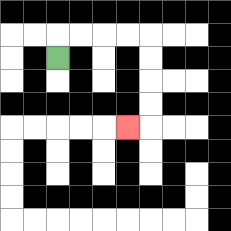{'start': '[2, 2]', 'end': '[5, 5]', 'path_directions': 'U,R,R,R,R,D,D,D,D,L', 'path_coordinates': '[[2, 2], [2, 1], [3, 1], [4, 1], [5, 1], [6, 1], [6, 2], [6, 3], [6, 4], [6, 5], [5, 5]]'}